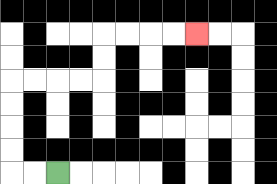{'start': '[2, 7]', 'end': '[8, 1]', 'path_directions': 'L,L,U,U,U,U,R,R,R,R,U,U,R,R,R,R', 'path_coordinates': '[[2, 7], [1, 7], [0, 7], [0, 6], [0, 5], [0, 4], [0, 3], [1, 3], [2, 3], [3, 3], [4, 3], [4, 2], [4, 1], [5, 1], [6, 1], [7, 1], [8, 1]]'}